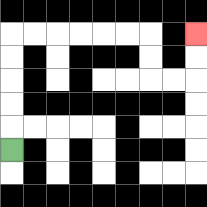{'start': '[0, 6]', 'end': '[8, 1]', 'path_directions': 'U,U,U,U,U,R,R,R,R,R,R,D,D,R,R,U,U', 'path_coordinates': '[[0, 6], [0, 5], [0, 4], [0, 3], [0, 2], [0, 1], [1, 1], [2, 1], [3, 1], [4, 1], [5, 1], [6, 1], [6, 2], [6, 3], [7, 3], [8, 3], [8, 2], [8, 1]]'}